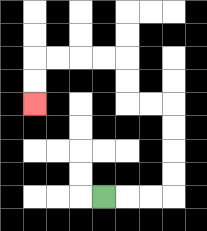{'start': '[4, 8]', 'end': '[1, 4]', 'path_directions': 'R,R,R,U,U,U,U,L,L,U,U,L,L,L,L,D,D', 'path_coordinates': '[[4, 8], [5, 8], [6, 8], [7, 8], [7, 7], [7, 6], [7, 5], [7, 4], [6, 4], [5, 4], [5, 3], [5, 2], [4, 2], [3, 2], [2, 2], [1, 2], [1, 3], [1, 4]]'}